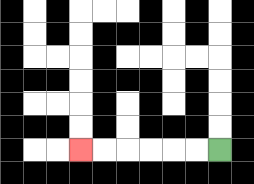{'start': '[9, 6]', 'end': '[3, 6]', 'path_directions': 'L,L,L,L,L,L', 'path_coordinates': '[[9, 6], [8, 6], [7, 6], [6, 6], [5, 6], [4, 6], [3, 6]]'}